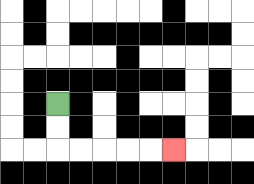{'start': '[2, 4]', 'end': '[7, 6]', 'path_directions': 'D,D,R,R,R,R,R', 'path_coordinates': '[[2, 4], [2, 5], [2, 6], [3, 6], [4, 6], [5, 6], [6, 6], [7, 6]]'}